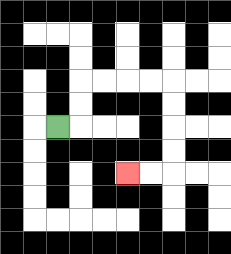{'start': '[2, 5]', 'end': '[5, 7]', 'path_directions': 'R,U,U,R,R,R,R,D,D,D,D,L,L', 'path_coordinates': '[[2, 5], [3, 5], [3, 4], [3, 3], [4, 3], [5, 3], [6, 3], [7, 3], [7, 4], [7, 5], [7, 6], [7, 7], [6, 7], [5, 7]]'}